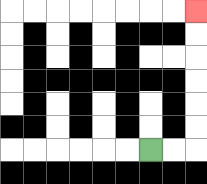{'start': '[6, 6]', 'end': '[8, 0]', 'path_directions': 'R,R,U,U,U,U,U,U', 'path_coordinates': '[[6, 6], [7, 6], [8, 6], [8, 5], [8, 4], [8, 3], [8, 2], [8, 1], [8, 0]]'}